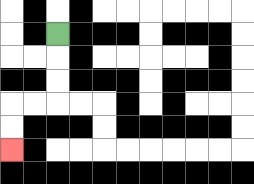{'start': '[2, 1]', 'end': '[0, 6]', 'path_directions': 'D,D,D,L,L,D,D', 'path_coordinates': '[[2, 1], [2, 2], [2, 3], [2, 4], [1, 4], [0, 4], [0, 5], [0, 6]]'}